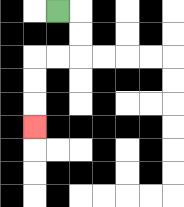{'start': '[2, 0]', 'end': '[1, 5]', 'path_directions': 'R,D,D,L,L,D,D,D', 'path_coordinates': '[[2, 0], [3, 0], [3, 1], [3, 2], [2, 2], [1, 2], [1, 3], [1, 4], [1, 5]]'}